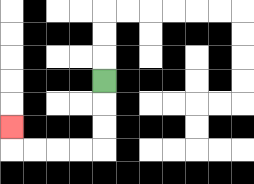{'start': '[4, 3]', 'end': '[0, 5]', 'path_directions': 'D,D,D,L,L,L,L,U', 'path_coordinates': '[[4, 3], [4, 4], [4, 5], [4, 6], [3, 6], [2, 6], [1, 6], [0, 6], [0, 5]]'}